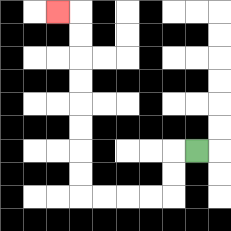{'start': '[8, 6]', 'end': '[2, 0]', 'path_directions': 'L,D,D,L,L,L,L,U,U,U,U,U,U,U,U,L', 'path_coordinates': '[[8, 6], [7, 6], [7, 7], [7, 8], [6, 8], [5, 8], [4, 8], [3, 8], [3, 7], [3, 6], [3, 5], [3, 4], [3, 3], [3, 2], [3, 1], [3, 0], [2, 0]]'}